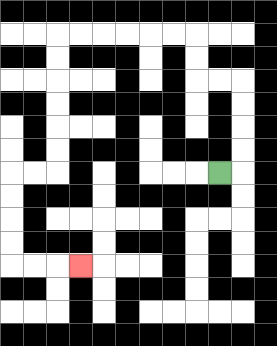{'start': '[9, 7]', 'end': '[3, 11]', 'path_directions': 'R,U,U,U,U,L,L,U,U,L,L,L,L,L,L,D,D,D,D,D,D,L,L,D,D,D,D,R,R,R', 'path_coordinates': '[[9, 7], [10, 7], [10, 6], [10, 5], [10, 4], [10, 3], [9, 3], [8, 3], [8, 2], [8, 1], [7, 1], [6, 1], [5, 1], [4, 1], [3, 1], [2, 1], [2, 2], [2, 3], [2, 4], [2, 5], [2, 6], [2, 7], [1, 7], [0, 7], [0, 8], [0, 9], [0, 10], [0, 11], [1, 11], [2, 11], [3, 11]]'}